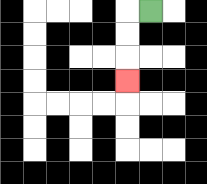{'start': '[6, 0]', 'end': '[5, 3]', 'path_directions': 'L,D,D,D', 'path_coordinates': '[[6, 0], [5, 0], [5, 1], [5, 2], [5, 3]]'}